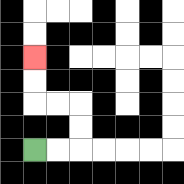{'start': '[1, 6]', 'end': '[1, 2]', 'path_directions': 'R,R,U,U,L,L,U,U', 'path_coordinates': '[[1, 6], [2, 6], [3, 6], [3, 5], [3, 4], [2, 4], [1, 4], [1, 3], [1, 2]]'}